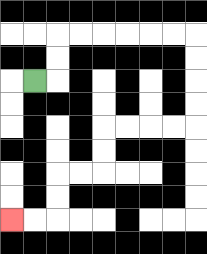{'start': '[1, 3]', 'end': '[0, 9]', 'path_directions': 'R,U,U,R,R,R,R,R,R,D,D,D,D,L,L,L,L,D,D,L,L,D,D,L,L', 'path_coordinates': '[[1, 3], [2, 3], [2, 2], [2, 1], [3, 1], [4, 1], [5, 1], [6, 1], [7, 1], [8, 1], [8, 2], [8, 3], [8, 4], [8, 5], [7, 5], [6, 5], [5, 5], [4, 5], [4, 6], [4, 7], [3, 7], [2, 7], [2, 8], [2, 9], [1, 9], [0, 9]]'}